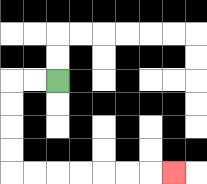{'start': '[2, 3]', 'end': '[7, 7]', 'path_directions': 'L,L,D,D,D,D,R,R,R,R,R,R,R', 'path_coordinates': '[[2, 3], [1, 3], [0, 3], [0, 4], [0, 5], [0, 6], [0, 7], [1, 7], [2, 7], [3, 7], [4, 7], [5, 7], [6, 7], [7, 7]]'}